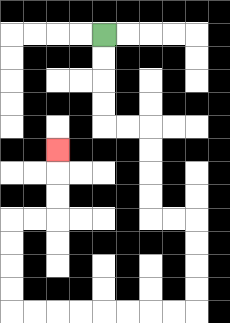{'start': '[4, 1]', 'end': '[2, 6]', 'path_directions': 'D,D,D,D,R,R,D,D,D,D,R,R,D,D,D,D,L,L,L,L,L,L,L,L,U,U,U,U,R,R,U,U,U', 'path_coordinates': '[[4, 1], [4, 2], [4, 3], [4, 4], [4, 5], [5, 5], [6, 5], [6, 6], [6, 7], [6, 8], [6, 9], [7, 9], [8, 9], [8, 10], [8, 11], [8, 12], [8, 13], [7, 13], [6, 13], [5, 13], [4, 13], [3, 13], [2, 13], [1, 13], [0, 13], [0, 12], [0, 11], [0, 10], [0, 9], [1, 9], [2, 9], [2, 8], [2, 7], [2, 6]]'}